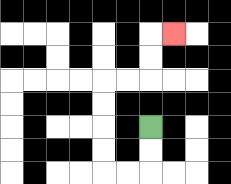{'start': '[6, 5]', 'end': '[7, 1]', 'path_directions': 'D,D,L,L,U,U,U,U,R,R,U,U,R', 'path_coordinates': '[[6, 5], [6, 6], [6, 7], [5, 7], [4, 7], [4, 6], [4, 5], [4, 4], [4, 3], [5, 3], [6, 3], [6, 2], [6, 1], [7, 1]]'}